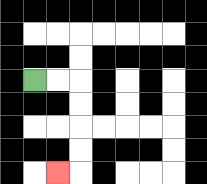{'start': '[1, 3]', 'end': '[2, 7]', 'path_directions': 'R,R,D,D,D,D,L', 'path_coordinates': '[[1, 3], [2, 3], [3, 3], [3, 4], [3, 5], [3, 6], [3, 7], [2, 7]]'}